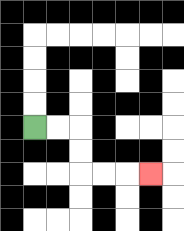{'start': '[1, 5]', 'end': '[6, 7]', 'path_directions': 'R,R,D,D,R,R,R', 'path_coordinates': '[[1, 5], [2, 5], [3, 5], [3, 6], [3, 7], [4, 7], [5, 7], [6, 7]]'}